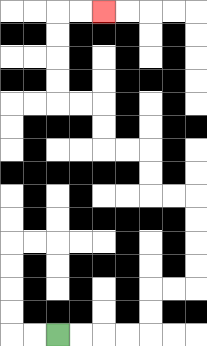{'start': '[2, 14]', 'end': '[4, 0]', 'path_directions': 'R,R,R,R,U,U,R,R,U,U,U,U,L,L,U,U,L,L,U,U,L,L,U,U,U,U,R,R', 'path_coordinates': '[[2, 14], [3, 14], [4, 14], [5, 14], [6, 14], [6, 13], [6, 12], [7, 12], [8, 12], [8, 11], [8, 10], [8, 9], [8, 8], [7, 8], [6, 8], [6, 7], [6, 6], [5, 6], [4, 6], [4, 5], [4, 4], [3, 4], [2, 4], [2, 3], [2, 2], [2, 1], [2, 0], [3, 0], [4, 0]]'}